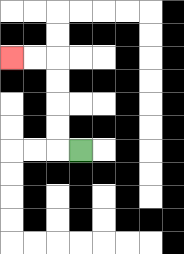{'start': '[3, 6]', 'end': '[0, 2]', 'path_directions': 'L,U,U,U,U,L,L', 'path_coordinates': '[[3, 6], [2, 6], [2, 5], [2, 4], [2, 3], [2, 2], [1, 2], [0, 2]]'}